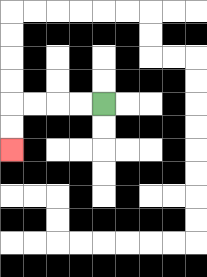{'start': '[4, 4]', 'end': '[0, 6]', 'path_directions': 'L,L,L,L,D,D', 'path_coordinates': '[[4, 4], [3, 4], [2, 4], [1, 4], [0, 4], [0, 5], [0, 6]]'}